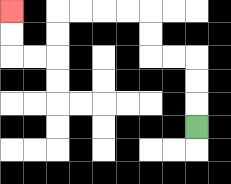{'start': '[8, 5]', 'end': '[0, 0]', 'path_directions': 'U,U,U,L,L,U,U,L,L,L,L,D,D,L,L,U,U', 'path_coordinates': '[[8, 5], [8, 4], [8, 3], [8, 2], [7, 2], [6, 2], [6, 1], [6, 0], [5, 0], [4, 0], [3, 0], [2, 0], [2, 1], [2, 2], [1, 2], [0, 2], [0, 1], [0, 0]]'}